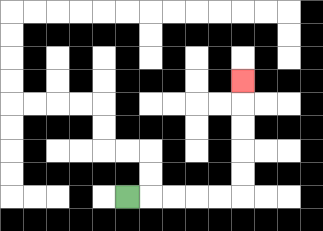{'start': '[5, 8]', 'end': '[10, 3]', 'path_directions': 'R,R,R,R,R,U,U,U,U,U', 'path_coordinates': '[[5, 8], [6, 8], [7, 8], [8, 8], [9, 8], [10, 8], [10, 7], [10, 6], [10, 5], [10, 4], [10, 3]]'}